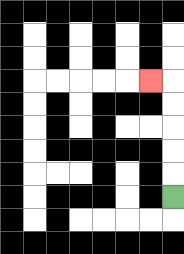{'start': '[7, 8]', 'end': '[6, 3]', 'path_directions': 'U,U,U,U,U,L', 'path_coordinates': '[[7, 8], [7, 7], [7, 6], [7, 5], [7, 4], [7, 3], [6, 3]]'}